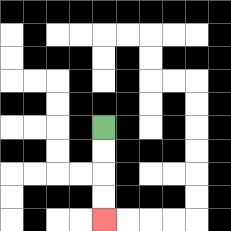{'start': '[4, 5]', 'end': '[4, 9]', 'path_directions': 'D,D,D,D', 'path_coordinates': '[[4, 5], [4, 6], [4, 7], [4, 8], [4, 9]]'}